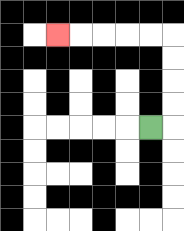{'start': '[6, 5]', 'end': '[2, 1]', 'path_directions': 'R,U,U,U,U,L,L,L,L,L', 'path_coordinates': '[[6, 5], [7, 5], [7, 4], [7, 3], [7, 2], [7, 1], [6, 1], [5, 1], [4, 1], [3, 1], [2, 1]]'}